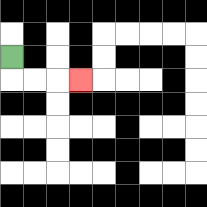{'start': '[0, 2]', 'end': '[3, 3]', 'path_directions': 'D,R,R,R', 'path_coordinates': '[[0, 2], [0, 3], [1, 3], [2, 3], [3, 3]]'}